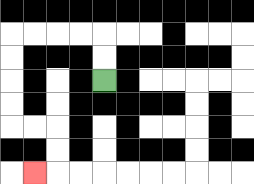{'start': '[4, 3]', 'end': '[1, 7]', 'path_directions': 'U,U,L,L,L,L,D,D,D,D,R,R,D,D,L', 'path_coordinates': '[[4, 3], [4, 2], [4, 1], [3, 1], [2, 1], [1, 1], [0, 1], [0, 2], [0, 3], [0, 4], [0, 5], [1, 5], [2, 5], [2, 6], [2, 7], [1, 7]]'}